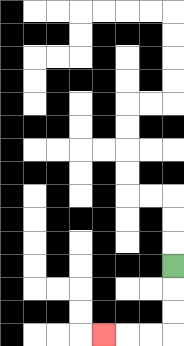{'start': '[7, 11]', 'end': '[4, 14]', 'path_directions': 'D,D,D,L,L,L', 'path_coordinates': '[[7, 11], [7, 12], [7, 13], [7, 14], [6, 14], [5, 14], [4, 14]]'}